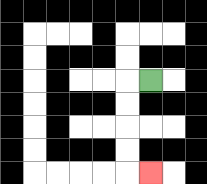{'start': '[6, 3]', 'end': '[6, 7]', 'path_directions': 'L,D,D,D,D,R', 'path_coordinates': '[[6, 3], [5, 3], [5, 4], [5, 5], [5, 6], [5, 7], [6, 7]]'}